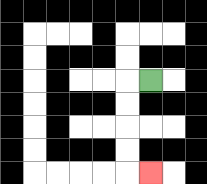{'start': '[6, 3]', 'end': '[6, 7]', 'path_directions': 'L,D,D,D,D,R', 'path_coordinates': '[[6, 3], [5, 3], [5, 4], [5, 5], [5, 6], [5, 7], [6, 7]]'}